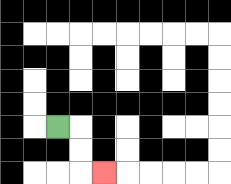{'start': '[2, 5]', 'end': '[4, 7]', 'path_directions': 'R,D,D,R', 'path_coordinates': '[[2, 5], [3, 5], [3, 6], [3, 7], [4, 7]]'}